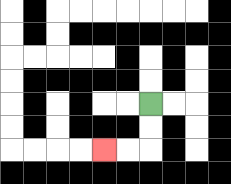{'start': '[6, 4]', 'end': '[4, 6]', 'path_directions': 'D,D,L,L', 'path_coordinates': '[[6, 4], [6, 5], [6, 6], [5, 6], [4, 6]]'}